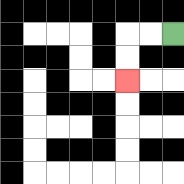{'start': '[7, 1]', 'end': '[5, 3]', 'path_directions': 'L,L,D,D', 'path_coordinates': '[[7, 1], [6, 1], [5, 1], [5, 2], [5, 3]]'}